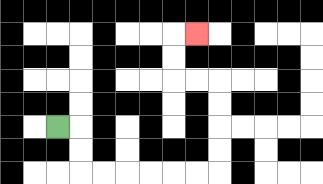{'start': '[2, 5]', 'end': '[8, 1]', 'path_directions': 'R,D,D,R,R,R,R,R,R,U,U,U,U,L,L,U,U,R', 'path_coordinates': '[[2, 5], [3, 5], [3, 6], [3, 7], [4, 7], [5, 7], [6, 7], [7, 7], [8, 7], [9, 7], [9, 6], [9, 5], [9, 4], [9, 3], [8, 3], [7, 3], [7, 2], [7, 1], [8, 1]]'}